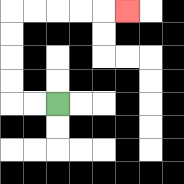{'start': '[2, 4]', 'end': '[5, 0]', 'path_directions': 'L,L,U,U,U,U,R,R,R,R,R', 'path_coordinates': '[[2, 4], [1, 4], [0, 4], [0, 3], [0, 2], [0, 1], [0, 0], [1, 0], [2, 0], [3, 0], [4, 0], [5, 0]]'}